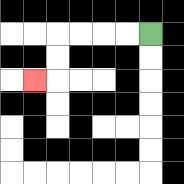{'start': '[6, 1]', 'end': '[1, 3]', 'path_directions': 'L,L,L,L,D,D,L', 'path_coordinates': '[[6, 1], [5, 1], [4, 1], [3, 1], [2, 1], [2, 2], [2, 3], [1, 3]]'}